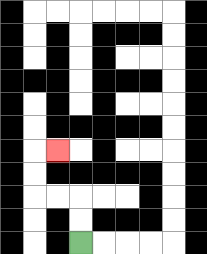{'start': '[3, 10]', 'end': '[2, 6]', 'path_directions': 'U,U,L,L,U,U,R', 'path_coordinates': '[[3, 10], [3, 9], [3, 8], [2, 8], [1, 8], [1, 7], [1, 6], [2, 6]]'}